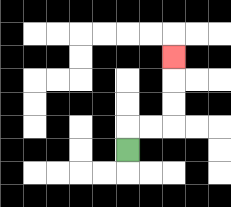{'start': '[5, 6]', 'end': '[7, 2]', 'path_directions': 'U,R,R,U,U,U', 'path_coordinates': '[[5, 6], [5, 5], [6, 5], [7, 5], [7, 4], [7, 3], [7, 2]]'}